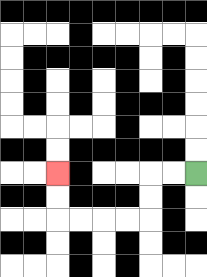{'start': '[8, 7]', 'end': '[2, 7]', 'path_directions': 'L,L,D,D,L,L,L,L,U,U', 'path_coordinates': '[[8, 7], [7, 7], [6, 7], [6, 8], [6, 9], [5, 9], [4, 9], [3, 9], [2, 9], [2, 8], [2, 7]]'}